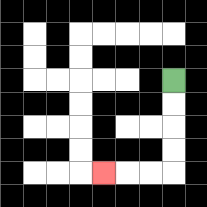{'start': '[7, 3]', 'end': '[4, 7]', 'path_directions': 'D,D,D,D,L,L,L', 'path_coordinates': '[[7, 3], [7, 4], [7, 5], [7, 6], [7, 7], [6, 7], [5, 7], [4, 7]]'}